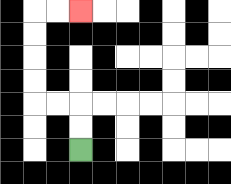{'start': '[3, 6]', 'end': '[3, 0]', 'path_directions': 'U,U,L,L,U,U,U,U,R,R', 'path_coordinates': '[[3, 6], [3, 5], [3, 4], [2, 4], [1, 4], [1, 3], [1, 2], [1, 1], [1, 0], [2, 0], [3, 0]]'}